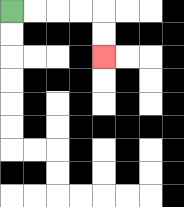{'start': '[0, 0]', 'end': '[4, 2]', 'path_directions': 'R,R,R,R,D,D', 'path_coordinates': '[[0, 0], [1, 0], [2, 0], [3, 0], [4, 0], [4, 1], [4, 2]]'}